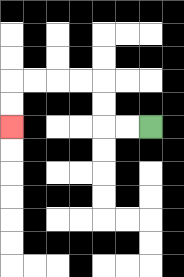{'start': '[6, 5]', 'end': '[0, 5]', 'path_directions': 'L,L,U,U,L,L,L,L,D,D', 'path_coordinates': '[[6, 5], [5, 5], [4, 5], [4, 4], [4, 3], [3, 3], [2, 3], [1, 3], [0, 3], [0, 4], [0, 5]]'}